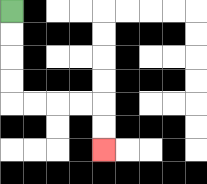{'start': '[0, 0]', 'end': '[4, 6]', 'path_directions': 'D,D,D,D,R,R,R,R,D,D', 'path_coordinates': '[[0, 0], [0, 1], [0, 2], [0, 3], [0, 4], [1, 4], [2, 4], [3, 4], [4, 4], [4, 5], [4, 6]]'}